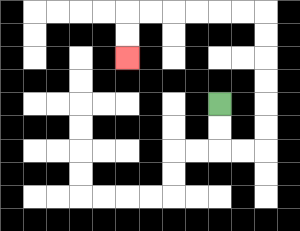{'start': '[9, 4]', 'end': '[5, 2]', 'path_directions': 'D,D,R,R,U,U,U,U,U,U,L,L,L,L,L,L,D,D', 'path_coordinates': '[[9, 4], [9, 5], [9, 6], [10, 6], [11, 6], [11, 5], [11, 4], [11, 3], [11, 2], [11, 1], [11, 0], [10, 0], [9, 0], [8, 0], [7, 0], [6, 0], [5, 0], [5, 1], [5, 2]]'}